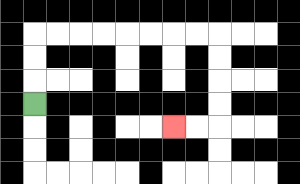{'start': '[1, 4]', 'end': '[7, 5]', 'path_directions': 'U,U,U,R,R,R,R,R,R,R,R,D,D,D,D,L,L', 'path_coordinates': '[[1, 4], [1, 3], [1, 2], [1, 1], [2, 1], [3, 1], [4, 1], [5, 1], [6, 1], [7, 1], [8, 1], [9, 1], [9, 2], [9, 3], [9, 4], [9, 5], [8, 5], [7, 5]]'}